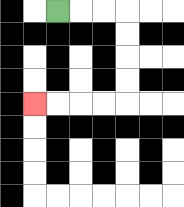{'start': '[2, 0]', 'end': '[1, 4]', 'path_directions': 'R,R,R,D,D,D,D,L,L,L,L', 'path_coordinates': '[[2, 0], [3, 0], [4, 0], [5, 0], [5, 1], [5, 2], [5, 3], [5, 4], [4, 4], [3, 4], [2, 4], [1, 4]]'}